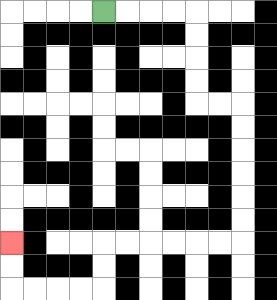{'start': '[4, 0]', 'end': '[0, 10]', 'path_directions': 'R,R,R,R,D,D,D,D,R,R,D,D,D,D,D,D,L,L,L,L,L,L,D,D,L,L,L,L,U,U', 'path_coordinates': '[[4, 0], [5, 0], [6, 0], [7, 0], [8, 0], [8, 1], [8, 2], [8, 3], [8, 4], [9, 4], [10, 4], [10, 5], [10, 6], [10, 7], [10, 8], [10, 9], [10, 10], [9, 10], [8, 10], [7, 10], [6, 10], [5, 10], [4, 10], [4, 11], [4, 12], [3, 12], [2, 12], [1, 12], [0, 12], [0, 11], [0, 10]]'}